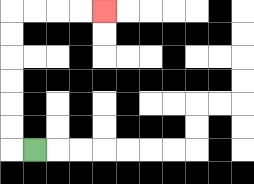{'start': '[1, 6]', 'end': '[4, 0]', 'path_directions': 'L,U,U,U,U,U,U,R,R,R,R', 'path_coordinates': '[[1, 6], [0, 6], [0, 5], [0, 4], [0, 3], [0, 2], [0, 1], [0, 0], [1, 0], [2, 0], [3, 0], [4, 0]]'}